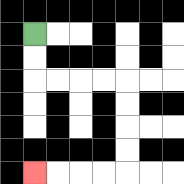{'start': '[1, 1]', 'end': '[1, 7]', 'path_directions': 'D,D,R,R,R,R,D,D,D,D,L,L,L,L', 'path_coordinates': '[[1, 1], [1, 2], [1, 3], [2, 3], [3, 3], [4, 3], [5, 3], [5, 4], [5, 5], [5, 6], [5, 7], [4, 7], [3, 7], [2, 7], [1, 7]]'}